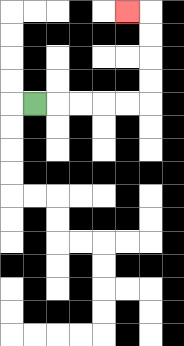{'start': '[1, 4]', 'end': '[5, 0]', 'path_directions': 'R,R,R,R,R,U,U,U,U,L', 'path_coordinates': '[[1, 4], [2, 4], [3, 4], [4, 4], [5, 4], [6, 4], [6, 3], [6, 2], [6, 1], [6, 0], [5, 0]]'}